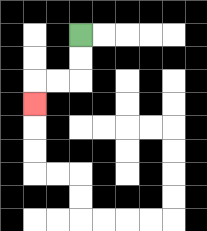{'start': '[3, 1]', 'end': '[1, 4]', 'path_directions': 'D,D,L,L,D', 'path_coordinates': '[[3, 1], [3, 2], [3, 3], [2, 3], [1, 3], [1, 4]]'}